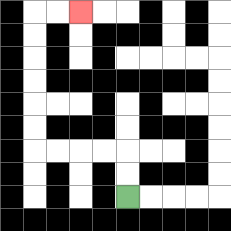{'start': '[5, 8]', 'end': '[3, 0]', 'path_directions': 'U,U,L,L,L,L,U,U,U,U,U,U,R,R', 'path_coordinates': '[[5, 8], [5, 7], [5, 6], [4, 6], [3, 6], [2, 6], [1, 6], [1, 5], [1, 4], [1, 3], [1, 2], [1, 1], [1, 0], [2, 0], [3, 0]]'}